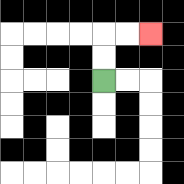{'start': '[4, 3]', 'end': '[6, 1]', 'path_directions': 'U,U,R,R', 'path_coordinates': '[[4, 3], [4, 2], [4, 1], [5, 1], [6, 1]]'}